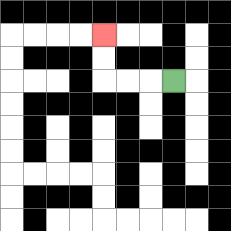{'start': '[7, 3]', 'end': '[4, 1]', 'path_directions': 'L,L,L,U,U', 'path_coordinates': '[[7, 3], [6, 3], [5, 3], [4, 3], [4, 2], [4, 1]]'}